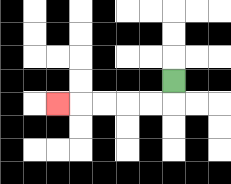{'start': '[7, 3]', 'end': '[2, 4]', 'path_directions': 'D,L,L,L,L,L', 'path_coordinates': '[[7, 3], [7, 4], [6, 4], [5, 4], [4, 4], [3, 4], [2, 4]]'}